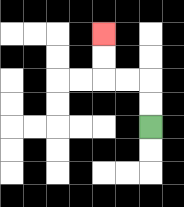{'start': '[6, 5]', 'end': '[4, 1]', 'path_directions': 'U,U,L,L,U,U', 'path_coordinates': '[[6, 5], [6, 4], [6, 3], [5, 3], [4, 3], [4, 2], [4, 1]]'}